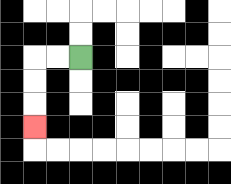{'start': '[3, 2]', 'end': '[1, 5]', 'path_directions': 'L,L,D,D,D', 'path_coordinates': '[[3, 2], [2, 2], [1, 2], [1, 3], [1, 4], [1, 5]]'}